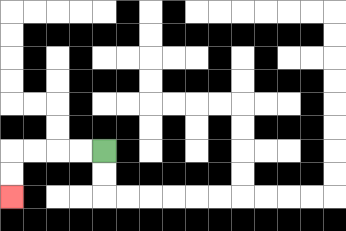{'start': '[4, 6]', 'end': '[0, 8]', 'path_directions': 'L,L,L,L,D,D', 'path_coordinates': '[[4, 6], [3, 6], [2, 6], [1, 6], [0, 6], [0, 7], [0, 8]]'}